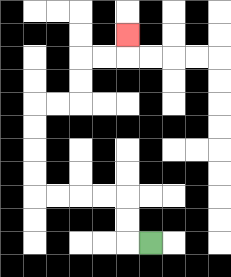{'start': '[6, 10]', 'end': '[5, 1]', 'path_directions': 'L,U,U,L,L,L,L,U,U,U,U,R,R,U,U,R,R,U', 'path_coordinates': '[[6, 10], [5, 10], [5, 9], [5, 8], [4, 8], [3, 8], [2, 8], [1, 8], [1, 7], [1, 6], [1, 5], [1, 4], [2, 4], [3, 4], [3, 3], [3, 2], [4, 2], [5, 2], [5, 1]]'}